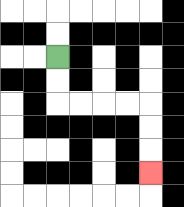{'start': '[2, 2]', 'end': '[6, 7]', 'path_directions': 'D,D,R,R,R,R,D,D,D', 'path_coordinates': '[[2, 2], [2, 3], [2, 4], [3, 4], [4, 4], [5, 4], [6, 4], [6, 5], [6, 6], [6, 7]]'}